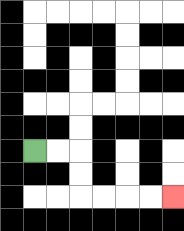{'start': '[1, 6]', 'end': '[7, 8]', 'path_directions': 'R,R,D,D,R,R,R,R', 'path_coordinates': '[[1, 6], [2, 6], [3, 6], [3, 7], [3, 8], [4, 8], [5, 8], [6, 8], [7, 8]]'}